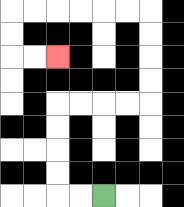{'start': '[4, 8]', 'end': '[2, 2]', 'path_directions': 'L,L,U,U,U,U,R,R,R,R,U,U,U,U,L,L,L,L,L,L,D,D,R,R', 'path_coordinates': '[[4, 8], [3, 8], [2, 8], [2, 7], [2, 6], [2, 5], [2, 4], [3, 4], [4, 4], [5, 4], [6, 4], [6, 3], [6, 2], [6, 1], [6, 0], [5, 0], [4, 0], [3, 0], [2, 0], [1, 0], [0, 0], [0, 1], [0, 2], [1, 2], [2, 2]]'}